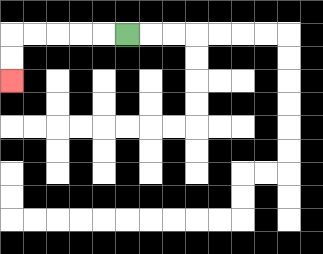{'start': '[5, 1]', 'end': '[0, 3]', 'path_directions': 'L,L,L,L,L,D,D', 'path_coordinates': '[[5, 1], [4, 1], [3, 1], [2, 1], [1, 1], [0, 1], [0, 2], [0, 3]]'}